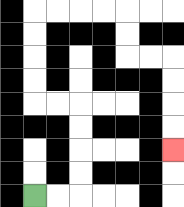{'start': '[1, 8]', 'end': '[7, 6]', 'path_directions': 'R,R,U,U,U,U,L,L,U,U,U,U,R,R,R,R,D,D,R,R,D,D,D,D', 'path_coordinates': '[[1, 8], [2, 8], [3, 8], [3, 7], [3, 6], [3, 5], [3, 4], [2, 4], [1, 4], [1, 3], [1, 2], [1, 1], [1, 0], [2, 0], [3, 0], [4, 0], [5, 0], [5, 1], [5, 2], [6, 2], [7, 2], [7, 3], [7, 4], [7, 5], [7, 6]]'}